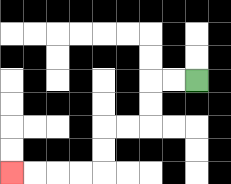{'start': '[8, 3]', 'end': '[0, 7]', 'path_directions': 'L,L,D,D,L,L,D,D,L,L,L,L', 'path_coordinates': '[[8, 3], [7, 3], [6, 3], [6, 4], [6, 5], [5, 5], [4, 5], [4, 6], [4, 7], [3, 7], [2, 7], [1, 7], [0, 7]]'}